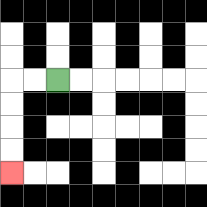{'start': '[2, 3]', 'end': '[0, 7]', 'path_directions': 'L,L,D,D,D,D', 'path_coordinates': '[[2, 3], [1, 3], [0, 3], [0, 4], [0, 5], [0, 6], [0, 7]]'}